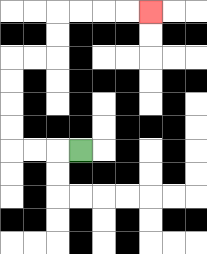{'start': '[3, 6]', 'end': '[6, 0]', 'path_directions': 'L,L,L,U,U,U,U,R,R,U,U,R,R,R,R', 'path_coordinates': '[[3, 6], [2, 6], [1, 6], [0, 6], [0, 5], [0, 4], [0, 3], [0, 2], [1, 2], [2, 2], [2, 1], [2, 0], [3, 0], [4, 0], [5, 0], [6, 0]]'}